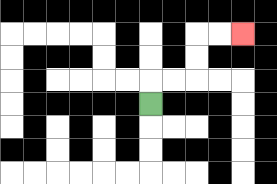{'start': '[6, 4]', 'end': '[10, 1]', 'path_directions': 'U,R,R,U,U,R,R', 'path_coordinates': '[[6, 4], [6, 3], [7, 3], [8, 3], [8, 2], [8, 1], [9, 1], [10, 1]]'}